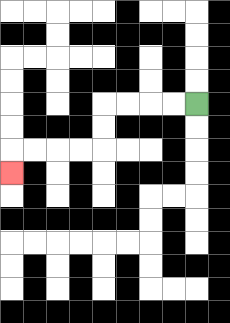{'start': '[8, 4]', 'end': '[0, 7]', 'path_directions': 'L,L,L,L,D,D,L,L,L,L,D', 'path_coordinates': '[[8, 4], [7, 4], [6, 4], [5, 4], [4, 4], [4, 5], [4, 6], [3, 6], [2, 6], [1, 6], [0, 6], [0, 7]]'}